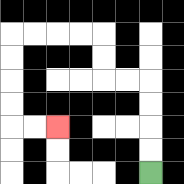{'start': '[6, 7]', 'end': '[2, 5]', 'path_directions': 'U,U,U,U,L,L,U,U,L,L,L,L,D,D,D,D,R,R', 'path_coordinates': '[[6, 7], [6, 6], [6, 5], [6, 4], [6, 3], [5, 3], [4, 3], [4, 2], [4, 1], [3, 1], [2, 1], [1, 1], [0, 1], [0, 2], [0, 3], [0, 4], [0, 5], [1, 5], [2, 5]]'}